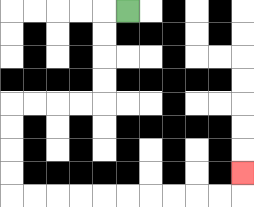{'start': '[5, 0]', 'end': '[10, 7]', 'path_directions': 'L,D,D,D,D,L,L,L,L,D,D,D,D,R,R,R,R,R,R,R,R,R,R,U', 'path_coordinates': '[[5, 0], [4, 0], [4, 1], [4, 2], [4, 3], [4, 4], [3, 4], [2, 4], [1, 4], [0, 4], [0, 5], [0, 6], [0, 7], [0, 8], [1, 8], [2, 8], [3, 8], [4, 8], [5, 8], [6, 8], [7, 8], [8, 8], [9, 8], [10, 8], [10, 7]]'}